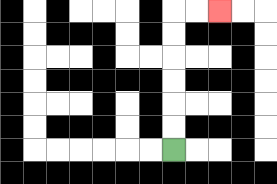{'start': '[7, 6]', 'end': '[9, 0]', 'path_directions': 'U,U,U,U,U,U,R,R', 'path_coordinates': '[[7, 6], [7, 5], [7, 4], [7, 3], [7, 2], [7, 1], [7, 0], [8, 0], [9, 0]]'}